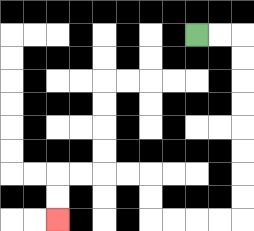{'start': '[8, 1]', 'end': '[2, 9]', 'path_directions': 'R,R,D,D,D,D,D,D,D,D,L,L,L,L,U,U,L,L,L,L,D,D', 'path_coordinates': '[[8, 1], [9, 1], [10, 1], [10, 2], [10, 3], [10, 4], [10, 5], [10, 6], [10, 7], [10, 8], [10, 9], [9, 9], [8, 9], [7, 9], [6, 9], [6, 8], [6, 7], [5, 7], [4, 7], [3, 7], [2, 7], [2, 8], [2, 9]]'}